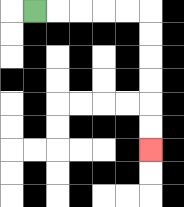{'start': '[1, 0]', 'end': '[6, 6]', 'path_directions': 'R,R,R,R,R,D,D,D,D,D,D', 'path_coordinates': '[[1, 0], [2, 0], [3, 0], [4, 0], [5, 0], [6, 0], [6, 1], [6, 2], [6, 3], [6, 4], [6, 5], [6, 6]]'}